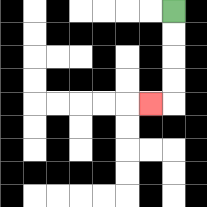{'start': '[7, 0]', 'end': '[6, 4]', 'path_directions': 'D,D,D,D,L', 'path_coordinates': '[[7, 0], [7, 1], [7, 2], [7, 3], [7, 4], [6, 4]]'}